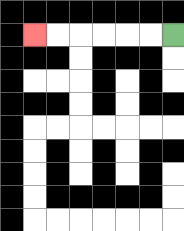{'start': '[7, 1]', 'end': '[1, 1]', 'path_directions': 'L,L,L,L,L,L', 'path_coordinates': '[[7, 1], [6, 1], [5, 1], [4, 1], [3, 1], [2, 1], [1, 1]]'}